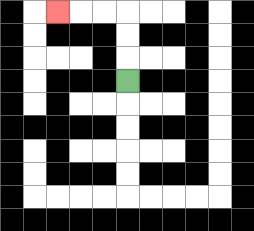{'start': '[5, 3]', 'end': '[2, 0]', 'path_directions': 'U,U,U,L,L,L', 'path_coordinates': '[[5, 3], [5, 2], [5, 1], [5, 0], [4, 0], [3, 0], [2, 0]]'}